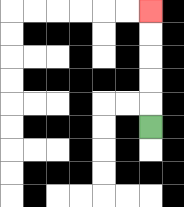{'start': '[6, 5]', 'end': '[6, 0]', 'path_directions': 'U,U,U,U,U', 'path_coordinates': '[[6, 5], [6, 4], [6, 3], [6, 2], [6, 1], [6, 0]]'}